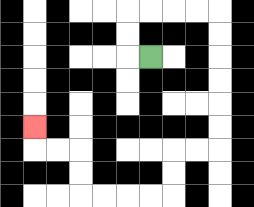{'start': '[6, 2]', 'end': '[1, 5]', 'path_directions': 'L,U,U,R,R,R,R,D,D,D,D,D,D,L,L,D,D,L,L,L,L,U,U,L,L,U', 'path_coordinates': '[[6, 2], [5, 2], [5, 1], [5, 0], [6, 0], [7, 0], [8, 0], [9, 0], [9, 1], [9, 2], [9, 3], [9, 4], [9, 5], [9, 6], [8, 6], [7, 6], [7, 7], [7, 8], [6, 8], [5, 8], [4, 8], [3, 8], [3, 7], [3, 6], [2, 6], [1, 6], [1, 5]]'}